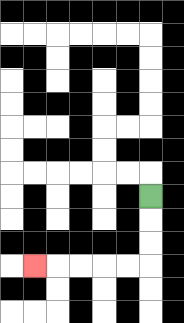{'start': '[6, 8]', 'end': '[1, 11]', 'path_directions': 'D,D,D,L,L,L,L,L', 'path_coordinates': '[[6, 8], [6, 9], [6, 10], [6, 11], [5, 11], [4, 11], [3, 11], [2, 11], [1, 11]]'}